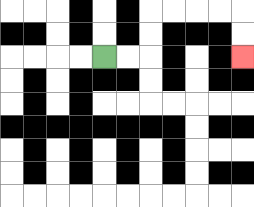{'start': '[4, 2]', 'end': '[10, 2]', 'path_directions': 'R,R,U,U,R,R,R,R,D,D', 'path_coordinates': '[[4, 2], [5, 2], [6, 2], [6, 1], [6, 0], [7, 0], [8, 0], [9, 0], [10, 0], [10, 1], [10, 2]]'}